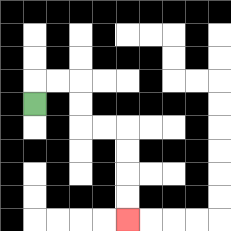{'start': '[1, 4]', 'end': '[5, 9]', 'path_directions': 'U,R,R,D,D,R,R,D,D,D,D', 'path_coordinates': '[[1, 4], [1, 3], [2, 3], [3, 3], [3, 4], [3, 5], [4, 5], [5, 5], [5, 6], [5, 7], [5, 8], [5, 9]]'}